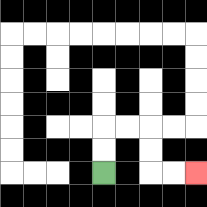{'start': '[4, 7]', 'end': '[8, 7]', 'path_directions': 'U,U,R,R,D,D,R,R', 'path_coordinates': '[[4, 7], [4, 6], [4, 5], [5, 5], [6, 5], [6, 6], [6, 7], [7, 7], [8, 7]]'}